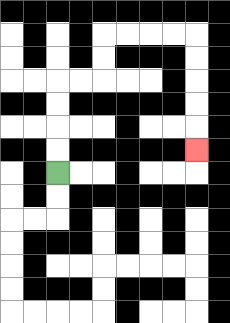{'start': '[2, 7]', 'end': '[8, 6]', 'path_directions': 'U,U,U,U,R,R,U,U,R,R,R,R,D,D,D,D,D', 'path_coordinates': '[[2, 7], [2, 6], [2, 5], [2, 4], [2, 3], [3, 3], [4, 3], [4, 2], [4, 1], [5, 1], [6, 1], [7, 1], [8, 1], [8, 2], [8, 3], [8, 4], [8, 5], [8, 6]]'}